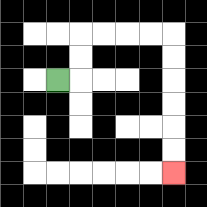{'start': '[2, 3]', 'end': '[7, 7]', 'path_directions': 'R,U,U,R,R,R,R,D,D,D,D,D,D', 'path_coordinates': '[[2, 3], [3, 3], [3, 2], [3, 1], [4, 1], [5, 1], [6, 1], [7, 1], [7, 2], [7, 3], [7, 4], [7, 5], [7, 6], [7, 7]]'}